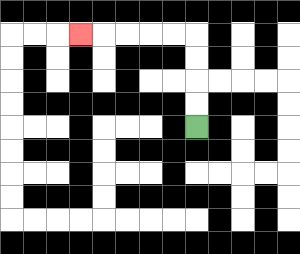{'start': '[8, 5]', 'end': '[3, 1]', 'path_directions': 'U,U,U,U,L,L,L,L,L', 'path_coordinates': '[[8, 5], [8, 4], [8, 3], [8, 2], [8, 1], [7, 1], [6, 1], [5, 1], [4, 1], [3, 1]]'}